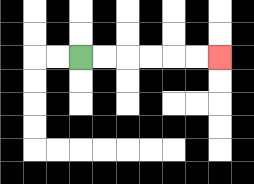{'start': '[3, 2]', 'end': '[9, 2]', 'path_directions': 'R,R,R,R,R,R', 'path_coordinates': '[[3, 2], [4, 2], [5, 2], [6, 2], [7, 2], [8, 2], [9, 2]]'}